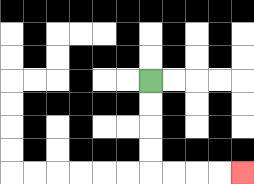{'start': '[6, 3]', 'end': '[10, 7]', 'path_directions': 'D,D,D,D,R,R,R,R', 'path_coordinates': '[[6, 3], [6, 4], [6, 5], [6, 6], [6, 7], [7, 7], [8, 7], [9, 7], [10, 7]]'}